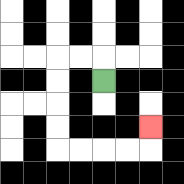{'start': '[4, 3]', 'end': '[6, 5]', 'path_directions': 'U,L,L,D,D,D,D,R,R,R,R,U', 'path_coordinates': '[[4, 3], [4, 2], [3, 2], [2, 2], [2, 3], [2, 4], [2, 5], [2, 6], [3, 6], [4, 6], [5, 6], [6, 6], [6, 5]]'}